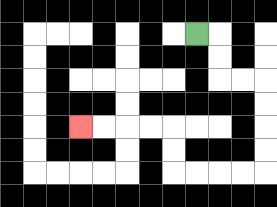{'start': '[8, 1]', 'end': '[3, 5]', 'path_directions': 'R,D,D,R,R,D,D,D,D,L,L,L,L,U,U,L,L,L,L', 'path_coordinates': '[[8, 1], [9, 1], [9, 2], [9, 3], [10, 3], [11, 3], [11, 4], [11, 5], [11, 6], [11, 7], [10, 7], [9, 7], [8, 7], [7, 7], [7, 6], [7, 5], [6, 5], [5, 5], [4, 5], [3, 5]]'}